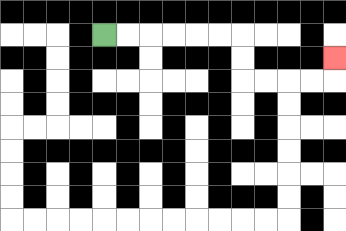{'start': '[4, 1]', 'end': '[14, 2]', 'path_directions': 'R,R,R,R,R,R,D,D,R,R,R,R,U', 'path_coordinates': '[[4, 1], [5, 1], [6, 1], [7, 1], [8, 1], [9, 1], [10, 1], [10, 2], [10, 3], [11, 3], [12, 3], [13, 3], [14, 3], [14, 2]]'}